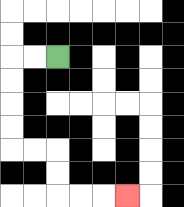{'start': '[2, 2]', 'end': '[5, 8]', 'path_directions': 'L,L,D,D,D,D,R,R,D,D,R,R,R', 'path_coordinates': '[[2, 2], [1, 2], [0, 2], [0, 3], [0, 4], [0, 5], [0, 6], [1, 6], [2, 6], [2, 7], [2, 8], [3, 8], [4, 8], [5, 8]]'}